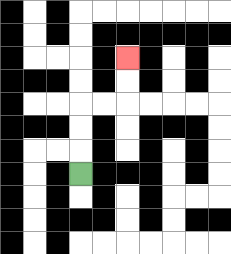{'start': '[3, 7]', 'end': '[5, 2]', 'path_directions': 'U,U,U,R,R,U,U', 'path_coordinates': '[[3, 7], [3, 6], [3, 5], [3, 4], [4, 4], [5, 4], [5, 3], [5, 2]]'}